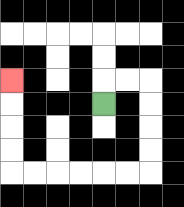{'start': '[4, 4]', 'end': '[0, 3]', 'path_directions': 'U,R,R,D,D,D,D,L,L,L,L,L,L,U,U,U,U', 'path_coordinates': '[[4, 4], [4, 3], [5, 3], [6, 3], [6, 4], [6, 5], [6, 6], [6, 7], [5, 7], [4, 7], [3, 7], [2, 7], [1, 7], [0, 7], [0, 6], [0, 5], [0, 4], [0, 3]]'}